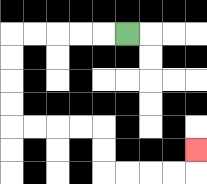{'start': '[5, 1]', 'end': '[8, 6]', 'path_directions': 'L,L,L,L,L,D,D,D,D,R,R,R,R,D,D,R,R,R,R,U', 'path_coordinates': '[[5, 1], [4, 1], [3, 1], [2, 1], [1, 1], [0, 1], [0, 2], [0, 3], [0, 4], [0, 5], [1, 5], [2, 5], [3, 5], [4, 5], [4, 6], [4, 7], [5, 7], [6, 7], [7, 7], [8, 7], [8, 6]]'}